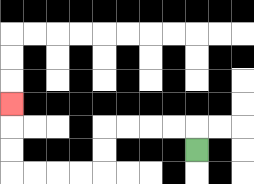{'start': '[8, 6]', 'end': '[0, 4]', 'path_directions': 'U,L,L,L,L,D,D,L,L,L,L,U,U,U', 'path_coordinates': '[[8, 6], [8, 5], [7, 5], [6, 5], [5, 5], [4, 5], [4, 6], [4, 7], [3, 7], [2, 7], [1, 7], [0, 7], [0, 6], [0, 5], [0, 4]]'}